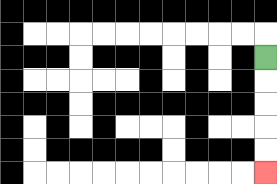{'start': '[11, 2]', 'end': '[11, 7]', 'path_directions': 'D,D,D,D,D', 'path_coordinates': '[[11, 2], [11, 3], [11, 4], [11, 5], [11, 6], [11, 7]]'}